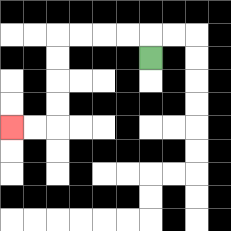{'start': '[6, 2]', 'end': '[0, 5]', 'path_directions': 'U,L,L,L,L,D,D,D,D,L,L', 'path_coordinates': '[[6, 2], [6, 1], [5, 1], [4, 1], [3, 1], [2, 1], [2, 2], [2, 3], [2, 4], [2, 5], [1, 5], [0, 5]]'}